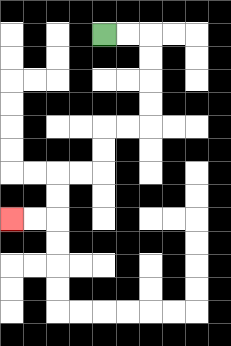{'start': '[4, 1]', 'end': '[0, 9]', 'path_directions': 'R,R,D,D,D,D,L,L,D,D,L,L,D,D,L,L', 'path_coordinates': '[[4, 1], [5, 1], [6, 1], [6, 2], [6, 3], [6, 4], [6, 5], [5, 5], [4, 5], [4, 6], [4, 7], [3, 7], [2, 7], [2, 8], [2, 9], [1, 9], [0, 9]]'}